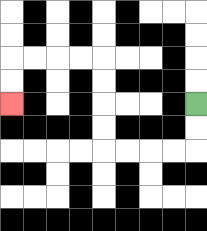{'start': '[8, 4]', 'end': '[0, 4]', 'path_directions': 'D,D,L,L,L,L,U,U,U,U,L,L,L,L,D,D', 'path_coordinates': '[[8, 4], [8, 5], [8, 6], [7, 6], [6, 6], [5, 6], [4, 6], [4, 5], [4, 4], [4, 3], [4, 2], [3, 2], [2, 2], [1, 2], [0, 2], [0, 3], [0, 4]]'}